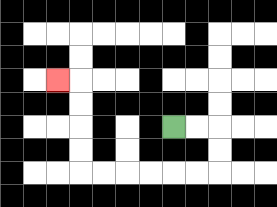{'start': '[7, 5]', 'end': '[2, 3]', 'path_directions': 'R,R,D,D,L,L,L,L,L,L,U,U,U,U,L', 'path_coordinates': '[[7, 5], [8, 5], [9, 5], [9, 6], [9, 7], [8, 7], [7, 7], [6, 7], [5, 7], [4, 7], [3, 7], [3, 6], [3, 5], [3, 4], [3, 3], [2, 3]]'}